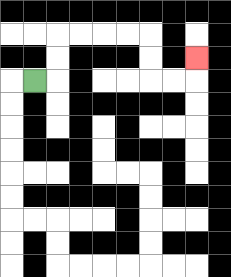{'start': '[1, 3]', 'end': '[8, 2]', 'path_directions': 'R,U,U,R,R,R,R,D,D,R,R,U', 'path_coordinates': '[[1, 3], [2, 3], [2, 2], [2, 1], [3, 1], [4, 1], [5, 1], [6, 1], [6, 2], [6, 3], [7, 3], [8, 3], [8, 2]]'}